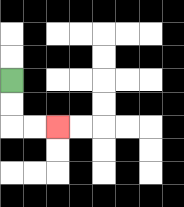{'start': '[0, 3]', 'end': '[2, 5]', 'path_directions': 'D,D,R,R', 'path_coordinates': '[[0, 3], [0, 4], [0, 5], [1, 5], [2, 5]]'}